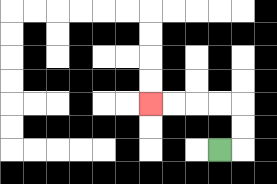{'start': '[9, 6]', 'end': '[6, 4]', 'path_directions': 'R,U,U,L,L,L,L', 'path_coordinates': '[[9, 6], [10, 6], [10, 5], [10, 4], [9, 4], [8, 4], [7, 4], [6, 4]]'}